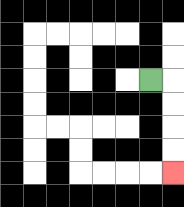{'start': '[6, 3]', 'end': '[7, 7]', 'path_directions': 'R,D,D,D,D', 'path_coordinates': '[[6, 3], [7, 3], [7, 4], [7, 5], [7, 6], [7, 7]]'}